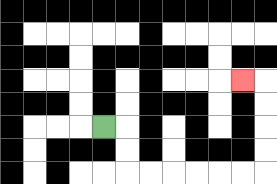{'start': '[4, 5]', 'end': '[10, 3]', 'path_directions': 'R,D,D,R,R,R,R,R,R,U,U,U,U,L', 'path_coordinates': '[[4, 5], [5, 5], [5, 6], [5, 7], [6, 7], [7, 7], [8, 7], [9, 7], [10, 7], [11, 7], [11, 6], [11, 5], [11, 4], [11, 3], [10, 3]]'}